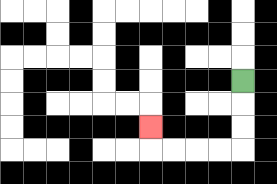{'start': '[10, 3]', 'end': '[6, 5]', 'path_directions': 'D,D,D,L,L,L,L,U', 'path_coordinates': '[[10, 3], [10, 4], [10, 5], [10, 6], [9, 6], [8, 6], [7, 6], [6, 6], [6, 5]]'}